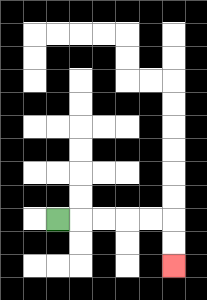{'start': '[2, 9]', 'end': '[7, 11]', 'path_directions': 'R,R,R,R,R,D,D', 'path_coordinates': '[[2, 9], [3, 9], [4, 9], [5, 9], [6, 9], [7, 9], [7, 10], [7, 11]]'}